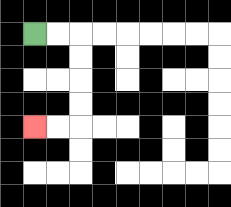{'start': '[1, 1]', 'end': '[1, 5]', 'path_directions': 'R,R,D,D,D,D,L,L', 'path_coordinates': '[[1, 1], [2, 1], [3, 1], [3, 2], [3, 3], [3, 4], [3, 5], [2, 5], [1, 5]]'}